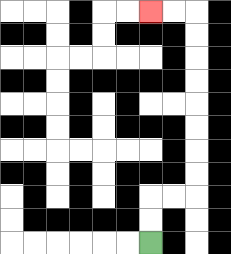{'start': '[6, 10]', 'end': '[6, 0]', 'path_directions': 'U,U,R,R,U,U,U,U,U,U,U,U,L,L', 'path_coordinates': '[[6, 10], [6, 9], [6, 8], [7, 8], [8, 8], [8, 7], [8, 6], [8, 5], [8, 4], [8, 3], [8, 2], [8, 1], [8, 0], [7, 0], [6, 0]]'}